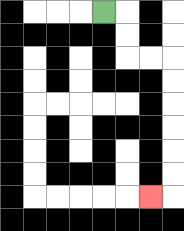{'start': '[4, 0]', 'end': '[6, 8]', 'path_directions': 'R,D,D,R,R,D,D,D,D,D,D,L', 'path_coordinates': '[[4, 0], [5, 0], [5, 1], [5, 2], [6, 2], [7, 2], [7, 3], [7, 4], [7, 5], [7, 6], [7, 7], [7, 8], [6, 8]]'}